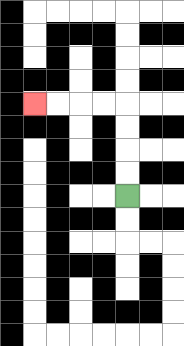{'start': '[5, 8]', 'end': '[1, 4]', 'path_directions': 'U,U,U,U,L,L,L,L', 'path_coordinates': '[[5, 8], [5, 7], [5, 6], [5, 5], [5, 4], [4, 4], [3, 4], [2, 4], [1, 4]]'}